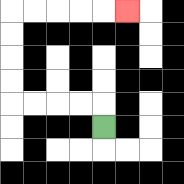{'start': '[4, 5]', 'end': '[5, 0]', 'path_directions': 'U,L,L,L,L,U,U,U,U,R,R,R,R,R', 'path_coordinates': '[[4, 5], [4, 4], [3, 4], [2, 4], [1, 4], [0, 4], [0, 3], [0, 2], [0, 1], [0, 0], [1, 0], [2, 0], [3, 0], [4, 0], [5, 0]]'}